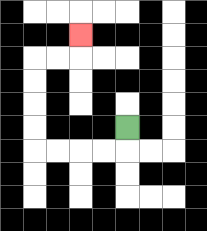{'start': '[5, 5]', 'end': '[3, 1]', 'path_directions': 'D,L,L,L,L,U,U,U,U,R,R,U', 'path_coordinates': '[[5, 5], [5, 6], [4, 6], [3, 6], [2, 6], [1, 6], [1, 5], [1, 4], [1, 3], [1, 2], [2, 2], [3, 2], [3, 1]]'}